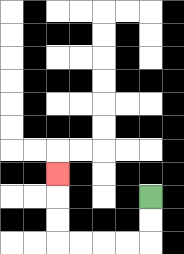{'start': '[6, 8]', 'end': '[2, 7]', 'path_directions': 'D,D,L,L,L,L,U,U,U', 'path_coordinates': '[[6, 8], [6, 9], [6, 10], [5, 10], [4, 10], [3, 10], [2, 10], [2, 9], [2, 8], [2, 7]]'}